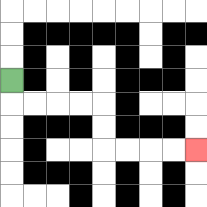{'start': '[0, 3]', 'end': '[8, 6]', 'path_directions': 'D,R,R,R,R,D,D,R,R,R,R', 'path_coordinates': '[[0, 3], [0, 4], [1, 4], [2, 4], [3, 4], [4, 4], [4, 5], [4, 6], [5, 6], [6, 6], [7, 6], [8, 6]]'}